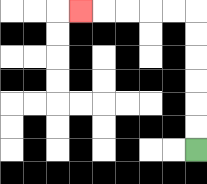{'start': '[8, 6]', 'end': '[3, 0]', 'path_directions': 'U,U,U,U,U,U,L,L,L,L,L', 'path_coordinates': '[[8, 6], [8, 5], [8, 4], [8, 3], [8, 2], [8, 1], [8, 0], [7, 0], [6, 0], [5, 0], [4, 0], [3, 0]]'}